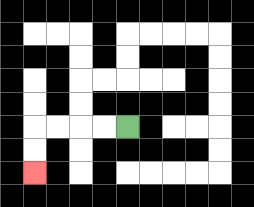{'start': '[5, 5]', 'end': '[1, 7]', 'path_directions': 'L,L,L,L,D,D', 'path_coordinates': '[[5, 5], [4, 5], [3, 5], [2, 5], [1, 5], [1, 6], [1, 7]]'}